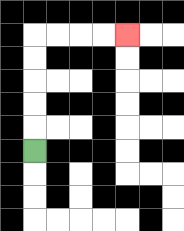{'start': '[1, 6]', 'end': '[5, 1]', 'path_directions': 'U,U,U,U,U,R,R,R,R', 'path_coordinates': '[[1, 6], [1, 5], [1, 4], [1, 3], [1, 2], [1, 1], [2, 1], [3, 1], [4, 1], [5, 1]]'}